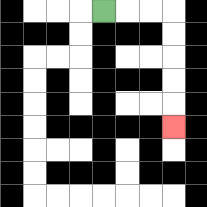{'start': '[4, 0]', 'end': '[7, 5]', 'path_directions': 'R,R,R,D,D,D,D,D', 'path_coordinates': '[[4, 0], [5, 0], [6, 0], [7, 0], [7, 1], [7, 2], [7, 3], [7, 4], [7, 5]]'}